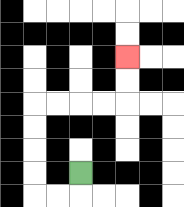{'start': '[3, 7]', 'end': '[5, 2]', 'path_directions': 'D,L,L,U,U,U,U,R,R,R,R,U,U', 'path_coordinates': '[[3, 7], [3, 8], [2, 8], [1, 8], [1, 7], [1, 6], [1, 5], [1, 4], [2, 4], [3, 4], [4, 4], [5, 4], [5, 3], [5, 2]]'}